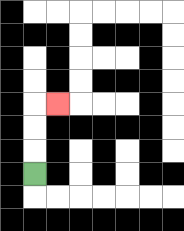{'start': '[1, 7]', 'end': '[2, 4]', 'path_directions': 'U,U,U,R', 'path_coordinates': '[[1, 7], [1, 6], [1, 5], [1, 4], [2, 4]]'}